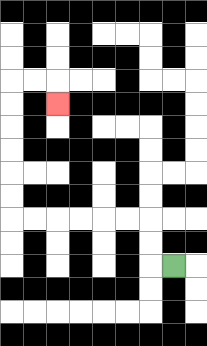{'start': '[7, 11]', 'end': '[2, 4]', 'path_directions': 'L,U,U,L,L,L,L,L,L,U,U,U,U,U,U,R,R,D', 'path_coordinates': '[[7, 11], [6, 11], [6, 10], [6, 9], [5, 9], [4, 9], [3, 9], [2, 9], [1, 9], [0, 9], [0, 8], [0, 7], [0, 6], [0, 5], [0, 4], [0, 3], [1, 3], [2, 3], [2, 4]]'}